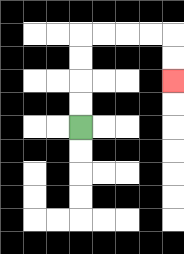{'start': '[3, 5]', 'end': '[7, 3]', 'path_directions': 'U,U,U,U,R,R,R,R,D,D', 'path_coordinates': '[[3, 5], [3, 4], [3, 3], [3, 2], [3, 1], [4, 1], [5, 1], [6, 1], [7, 1], [7, 2], [7, 3]]'}